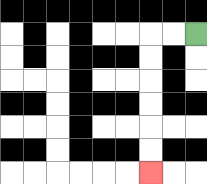{'start': '[8, 1]', 'end': '[6, 7]', 'path_directions': 'L,L,D,D,D,D,D,D', 'path_coordinates': '[[8, 1], [7, 1], [6, 1], [6, 2], [6, 3], [6, 4], [6, 5], [6, 6], [6, 7]]'}